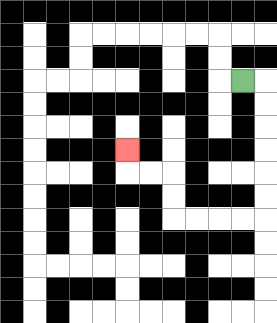{'start': '[10, 3]', 'end': '[5, 6]', 'path_directions': 'R,D,D,D,D,D,D,L,L,L,L,U,U,L,L,U', 'path_coordinates': '[[10, 3], [11, 3], [11, 4], [11, 5], [11, 6], [11, 7], [11, 8], [11, 9], [10, 9], [9, 9], [8, 9], [7, 9], [7, 8], [7, 7], [6, 7], [5, 7], [5, 6]]'}